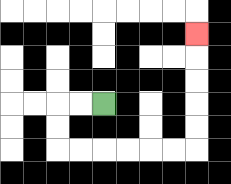{'start': '[4, 4]', 'end': '[8, 1]', 'path_directions': 'L,L,D,D,R,R,R,R,R,R,U,U,U,U,U', 'path_coordinates': '[[4, 4], [3, 4], [2, 4], [2, 5], [2, 6], [3, 6], [4, 6], [5, 6], [6, 6], [7, 6], [8, 6], [8, 5], [8, 4], [8, 3], [8, 2], [8, 1]]'}